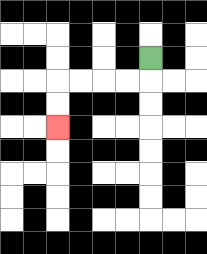{'start': '[6, 2]', 'end': '[2, 5]', 'path_directions': 'D,L,L,L,L,D,D', 'path_coordinates': '[[6, 2], [6, 3], [5, 3], [4, 3], [3, 3], [2, 3], [2, 4], [2, 5]]'}